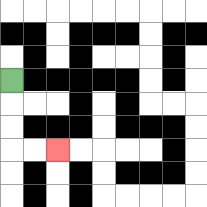{'start': '[0, 3]', 'end': '[2, 6]', 'path_directions': 'D,D,D,R,R', 'path_coordinates': '[[0, 3], [0, 4], [0, 5], [0, 6], [1, 6], [2, 6]]'}